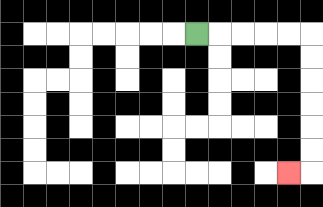{'start': '[8, 1]', 'end': '[12, 7]', 'path_directions': 'R,R,R,R,R,D,D,D,D,D,D,L', 'path_coordinates': '[[8, 1], [9, 1], [10, 1], [11, 1], [12, 1], [13, 1], [13, 2], [13, 3], [13, 4], [13, 5], [13, 6], [13, 7], [12, 7]]'}